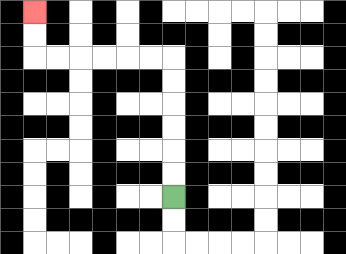{'start': '[7, 8]', 'end': '[1, 0]', 'path_directions': 'U,U,U,U,U,U,L,L,L,L,L,L,U,U', 'path_coordinates': '[[7, 8], [7, 7], [7, 6], [7, 5], [7, 4], [7, 3], [7, 2], [6, 2], [5, 2], [4, 2], [3, 2], [2, 2], [1, 2], [1, 1], [1, 0]]'}